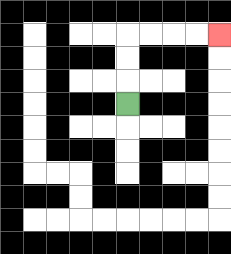{'start': '[5, 4]', 'end': '[9, 1]', 'path_directions': 'U,U,U,R,R,R,R', 'path_coordinates': '[[5, 4], [5, 3], [5, 2], [5, 1], [6, 1], [7, 1], [8, 1], [9, 1]]'}